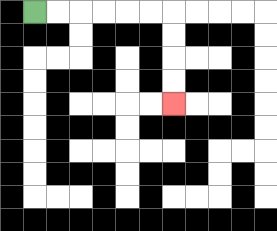{'start': '[1, 0]', 'end': '[7, 4]', 'path_directions': 'R,R,R,R,R,R,D,D,D,D', 'path_coordinates': '[[1, 0], [2, 0], [3, 0], [4, 0], [5, 0], [6, 0], [7, 0], [7, 1], [7, 2], [7, 3], [7, 4]]'}